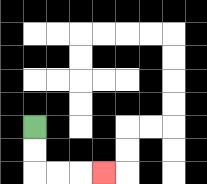{'start': '[1, 5]', 'end': '[4, 7]', 'path_directions': 'D,D,R,R,R', 'path_coordinates': '[[1, 5], [1, 6], [1, 7], [2, 7], [3, 7], [4, 7]]'}